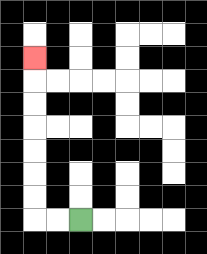{'start': '[3, 9]', 'end': '[1, 2]', 'path_directions': 'L,L,U,U,U,U,U,U,U', 'path_coordinates': '[[3, 9], [2, 9], [1, 9], [1, 8], [1, 7], [1, 6], [1, 5], [1, 4], [1, 3], [1, 2]]'}